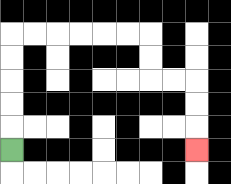{'start': '[0, 6]', 'end': '[8, 6]', 'path_directions': 'U,U,U,U,U,R,R,R,R,R,R,D,D,R,R,D,D,D', 'path_coordinates': '[[0, 6], [0, 5], [0, 4], [0, 3], [0, 2], [0, 1], [1, 1], [2, 1], [3, 1], [4, 1], [5, 1], [6, 1], [6, 2], [6, 3], [7, 3], [8, 3], [8, 4], [8, 5], [8, 6]]'}